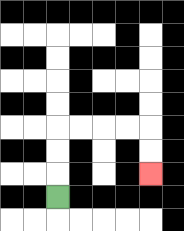{'start': '[2, 8]', 'end': '[6, 7]', 'path_directions': 'U,U,U,R,R,R,R,D,D', 'path_coordinates': '[[2, 8], [2, 7], [2, 6], [2, 5], [3, 5], [4, 5], [5, 5], [6, 5], [6, 6], [6, 7]]'}